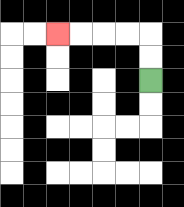{'start': '[6, 3]', 'end': '[2, 1]', 'path_directions': 'U,U,L,L,L,L', 'path_coordinates': '[[6, 3], [6, 2], [6, 1], [5, 1], [4, 1], [3, 1], [2, 1]]'}